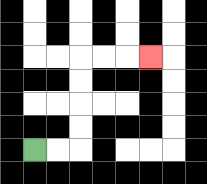{'start': '[1, 6]', 'end': '[6, 2]', 'path_directions': 'R,R,U,U,U,U,R,R,R', 'path_coordinates': '[[1, 6], [2, 6], [3, 6], [3, 5], [3, 4], [3, 3], [3, 2], [4, 2], [5, 2], [6, 2]]'}